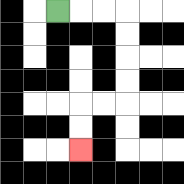{'start': '[2, 0]', 'end': '[3, 6]', 'path_directions': 'R,R,R,D,D,D,D,L,L,D,D', 'path_coordinates': '[[2, 0], [3, 0], [4, 0], [5, 0], [5, 1], [5, 2], [5, 3], [5, 4], [4, 4], [3, 4], [3, 5], [3, 6]]'}